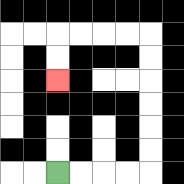{'start': '[2, 7]', 'end': '[2, 3]', 'path_directions': 'R,R,R,R,U,U,U,U,U,U,L,L,L,L,D,D', 'path_coordinates': '[[2, 7], [3, 7], [4, 7], [5, 7], [6, 7], [6, 6], [6, 5], [6, 4], [6, 3], [6, 2], [6, 1], [5, 1], [4, 1], [3, 1], [2, 1], [2, 2], [2, 3]]'}